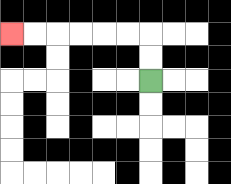{'start': '[6, 3]', 'end': '[0, 1]', 'path_directions': 'U,U,L,L,L,L,L,L', 'path_coordinates': '[[6, 3], [6, 2], [6, 1], [5, 1], [4, 1], [3, 1], [2, 1], [1, 1], [0, 1]]'}